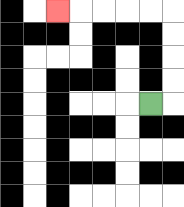{'start': '[6, 4]', 'end': '[2, 0]', 'path_directions': 'R,U,U,U,U,L,L,L,L,L', 'path_coordinates': '[[6, 4], [7, 4], [7, 3], [7, 2], [7, 1], [7, 0], [6, 0], [5, 0], [4, 0], [3, 0], [2, 0]]'}